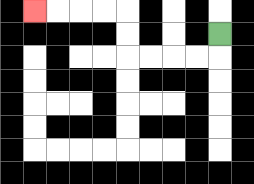{'start': '[9, 1]', 'end': '[1, 0]', 'path_directions': 'D,L,L,L,L,U,U,L,L,L,L', 'path_coordinates': '[[9, 1], [9, 2], [8, 2], [7, 2], [6, 2], [5, 2], [5, 1], [5, 0], [4, 0], [3, 0], [2, 0], [1, 0]]'}